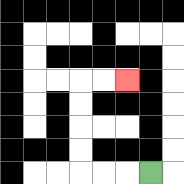{'start': '[6, 7]', 'end': '[5, 3]', 'path_directions': 'L,L,L,U,U,U,U,R,R', 'path_coordinates': '[[6, 7], [5, 7], [4, 7], [3, 7], [3, 6], [3, 5], [3, 4], [3, 3], [4, 3], [5, 3]]'}